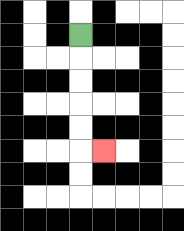{'start': '[3, 1]', 'end': '[4, 6]', 'path_directions': 'D,D,D,D,D,R', 'path_coordinates': '[[3, 1], [3, 2], [3, 3], [3, 4], [3, 5], [3, 6], [4, 6]]'}